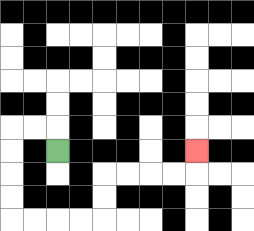{'start': '[2, 6]', 'end': '[8, 6]', 'path_directions': 'U,L,L,D,D,D,D,R,R,R,R,U,U,R,R,R,R,U', 'path_coordinates': '[[2, 6], [2, 5], [1, 5], [0, 5], [0, 6], [0, 7], [0, 8], [0, 9], [1, 9], [2, 9], [3, 9], [4, 9], [4, 8], [4, 7], [5, 7], [6, 7], [7, 7], [8, 7], [8, 6]]'}